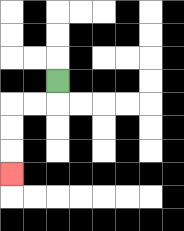{'start': '[2, 3]', 'end': '[0, 7]', 'path_directions': 'D,L,L,D,D,D', 'path_coordinates': '[[2, 3], [2, 4], [1, 4], [0, 4], [0, 5], [0, 6], [0, 7]]'}